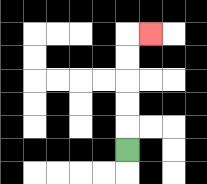{'start': '[5, 6]', 'end': '[6, 1]', 'path_directions': 'U,U,U,U,U,R', 'path_coordinates': '[[5, 6], [5, 5], [5, 4], [5, 3], [5, 2], [5, 1], [6, 1]]'}